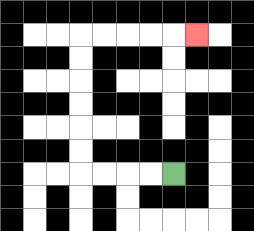{'start': '[7, 7]', 'end': '[8, 1]', 'path_directions': 'L,L,L,L,U,U,U,U,U,U,R,R,R,R,R', 'path_coordinates': '[[7, 7], [6, 7], [5, 7], [4, 7], [3, 7], [3, 6], [3, 5], [3, 4], [3, 3], [3, 2], [3, 1], [4, 1], [5, 1], [6, 1], [7, 1], [8, 1]]'}